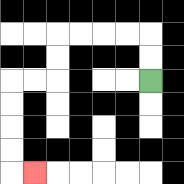{'start': '[6, 3]', 'end': '[1, 7]', 'path_directions': 'U,U,L,L,L,L,D,D,L,L,D,D,D,D,R', 'path_coordinates': '[[6, 3], [6, 2], [6, 1], [5, 1], [4, 1], [3, 1], [2, 1], [2, 2], [2, 3], [1, 3], [0, 3], [0, 4], [0, 5], [0, 6], [0, 7], [1, 7]]'}